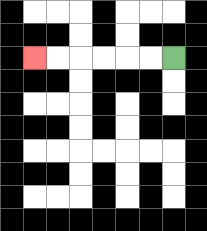{'start': '[7, 2]', 'end': '[1, 2]', 'path_directions': 'L,L,L,L,L,L', 'path_coordinates': '[[7, 2], [6, 2], [5, 2], [4, 2], [3, 2], [2, 2], [1, 2]]'}